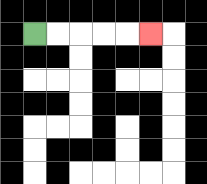{'start': '[1, 1]', 'end': '[6, 1]', 'path_directions': 'R,R,R,R,R', 'path_coordinates': '[[1, 1], [2, 1], [3, 1], [4, 1], [5, 1], [6, 1]]'}